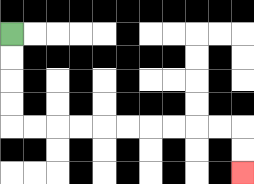{'start': '[0, 1]', 'end': '[10, 7]', 'path_directions': 'D,D,D,D,R,R,R,R,R,R,R,R,R,R,D,D', 'path_coordinates': '[[0, 1], [0, 2], [0, 3], [0, 4], [0, 5], [1, 5], [2, 5], [3, 5], [4, 5], [5, 5], [6, 5], [7, 5], [8, 5], [9, 5], [10, 5], [10, 6], [10, 7]]'}